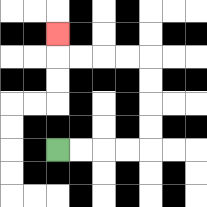{'start': '[2, 6]', 'end': '[2, 1]', 'path_directions': 'R,R,R,R,U,U,U,U,L,L,L,L,U', 'path_coordinates': '[[2, 6], [3, 6], [4, 6], [5, 6], [6, 6], [6, 5], [6, 4], [6, 3], [6, 2], [5, 2], [4, 2], [3, 2], [2, 2], [2, 1]]'}